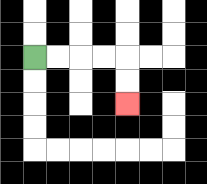{'start': '[1, 2]', 'end': '[5, 4]', 'path_directions': 'R,R,R,R,D,D', 'path_coordinates': '[[1, 2], [2, 2], [3, 2], [4, 2], [5, 2], [5, 3], [5, 4]]'}